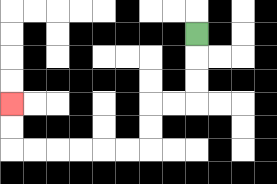{'start': '[8, 1]', 'end': '[0, 4]', 'path_directions': 'D,D,D,L,L,D,D,L,L,L,L,L,L,U,U', 'path_coordinates': '[[8, 1], [8, 2], [8, 3], [8, 4], [7, 4], [6, 4], [6, 5], [6, 6], [5, 6], [4, 6], [3, 6], [2, 6], [1, 6], [0, 6], [0, 5], [0, 4]]'}